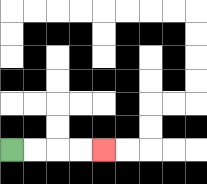{'start': '[0, 6]', 'end': '[4, 6]', 'path_directions': 'R,R,R,R', 'path_coordinates': '[[0, 6], [1, 6], [2, 6], [3, 6], [4, 6]]'}